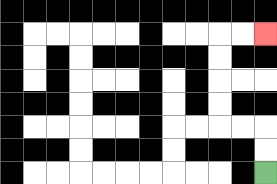{'start': '[11, 7]', 'end': '[11, 1]', 'path_directions': 'U,U,L,L,U,U,U,U,R,R', 'path_coordinates': '[[11, 7], [11, 6], [11, 5], [10, 5], [9, 5], [9, 4], [9, 3], [9, 2], [9, 1], [10, 1], [11, 1]]'}